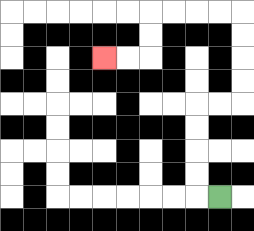{'start': '[9, 8]', 'end': '[4, 2]', 'path_directions': 'L,U,U,U,U,R,R,U,U,U,U,L,L,L,L,D,D,L,L', 'path_coordinates': '[[9, 8], [8, 8], [8, 7], [8, 6], [8, 5], [8, 4], [9, 4], [10, 4], [10, 3], [10, 2], [10, 1], [10, 0], [9, 0], [8, 0], [7, 0], [6, 0], [6, 1], [6, 2], [5, 2], [4, 2]]'}